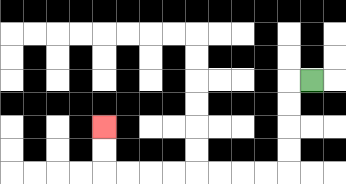{'start': '[13, 3]', 'end': '[4, 5]', 'path_directions': 'L,D,D,D,D,L,L,L,L,L,L,L,L,U,U', 'path_coordinates': '[[13, 3], [12, 3], [12, 4], [12, 5], [12, 6], [12, 7], [11, 7], [10, 7], [9, 7], [8, 7], [7, 7], [6, 7], [5, 7], [4, 7], [4, 6], [4, 5]]'}